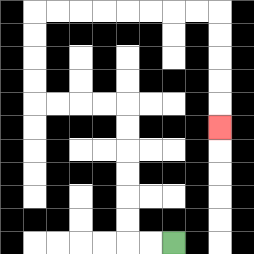{'start': '[7, 10]', 'end': '[9, 5]', 'path_directions': 'L,L,U,U,U,U,U,U,L,L,L,L,U,U,U,U,R,R,R,R,R,R,R,R,D,D,D,D,D', 'path_coordinates': '[[7, 10], [6, 10], [5, 10], [5, 9], [5, 8], [5, 7], [5, 6], [5, 5], [5, 4], [4, 4], [3, 4], [2, 4], [1, 4], [1, 3], [1, 2], [1, 1], [1, 0], [2, 0], [3, 0], [4, 0], [5, 0], [6, 0], [7, 0], [8, 0], [9, 0], [9, 1], [9, 2], [9, 3], [9, 4], [9, 5]]'}